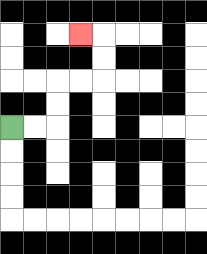{'start': '[0, 5]', 'end': '[3, 1]', 'path_directions': 'R,R,U,U,R,R,U,U,L', 'path_coordinates': '[[0, 5], [1, 5], [2, 5], [2, 4], [2, 3], [3, 3], [4, 3], [4, 2], [4, 1], [3, 1]]'}